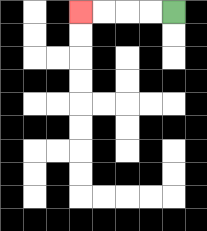{'start': '[7, 0]', 'end': '[3, 0]', 'path_directions': 'L,L,L,L', 'path_coordinates': '[[7, 0], [6, 0], [5, 0], [4, 0], [3, 0]]'}